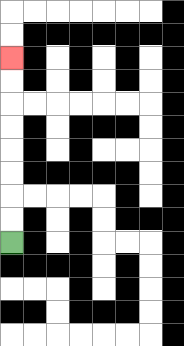{'start': '[0, 10]', 'end': '[0, 2]', 'path_directions': 'U,U,U,U,U,U,U,U', 'path_coordinates': '[[0, 10], [0, 9], [0, 8], [0, 7], [0, 6], [0, 5], [0, 4], [0, 3], [0, 2]]'}